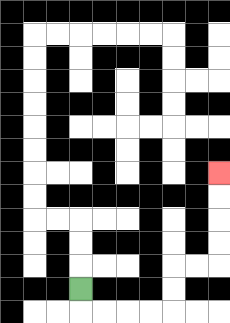{'start': '[3, 12]', 'end': '[9, 7]', 'path_directions': 'D,R,R,R,R,U,U,R,R,U,U,U,U', 'path_coordinates': '[[3, 12], [3, 13], [4, 13], [5, 13], [6, 13], [7, 13], [7, 12], [7, 11], [8, 11], [9, 11], [9, 10], [9, 9], [9, 8], [9, 7]]'}